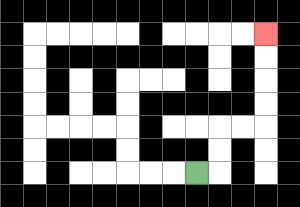{'start': '[8, 7]', 'end': '[11, 1]', 'path_directions': 'R,U,U,R,R,U,U,U,U', 'path_coordinates': '[[8, 7], [9, 7], [9, 6], [9, 5], [10, 5], [11, 5], [11, 4], [11, 3], [11, 2], [11, 1]]'}